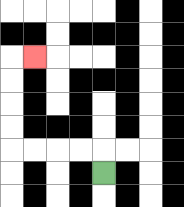{'start': '[4, 7]', 'end': '[1, 2]', 'path_directions': 'U,L,L,L,L,U,U,U,U,R', 'path_coordinates': '[[4, 7], [4, 6], [3, 6], [2, 6], [1, 6], [0, 6], [0, 5], [0, 4], [0, 3], [0, 2], [1, 2]]'}